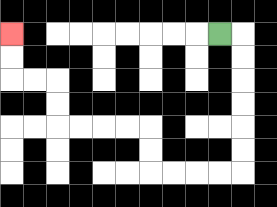{'start': '[9, 1]', 'end': '[0, 1]', 'path_directions': 'R,D,D,D,D,D,D,L,L,L,L,U,U,L,L,L,L,U,U,L,L,U,U', 'path_coordinates': '[[9, 1], [10, 1], [10, 2], [10, 3], [10, 4], [10, 5], [10, 6], [10, 7], [9, 7], [8, 7], [7, 7], [6, 7], [6, 6], [6, 5], [5, 5], [4, 5], [3, 5], [2, 5], [2, 4], [2, 3], [1, 3], [0, 3], [0, 2], [0, 1]]'}